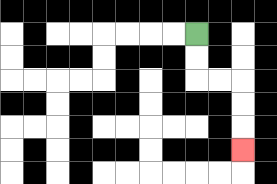{'start': '[8, 1]', 'end': '[10, 6]', 'path_directions': 'D,D,R,R,D,D,D', 'path_coordinates': '[[8, 1], [8, 2], [8, 3], [9, 3], [10, 3], [10, 4], [10, 5], [10, 6]]'}